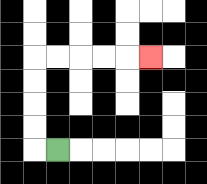{'start': '[2, 6]', 'end': '[6, 2]', 'path_directions': 'L,U,U,U,U,R,R,R,R,R', 'path_coordinates': '[[2, 6], [1, 6], [1, 5], [1, 4], [1, 3], [1, 2], [2, 2], [3, 2], [4, 2], [5, 2], [6, 2]]'}